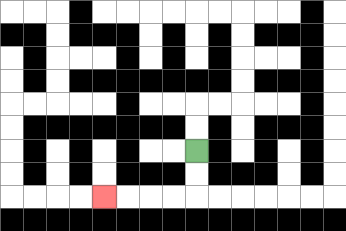{'start': '[8, 6]', 'end': '[4, 8]', 'path_directions': 'D,D,L,L,L,L', 'path_coordinates': '[[8, 6], [8, 7], [8, 8], [7, 8], [6, 8], [5, 8], [4, 8]]'}